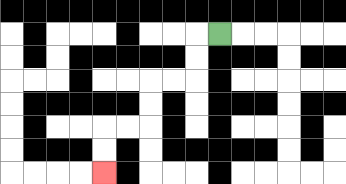{'start': '[9, 1]', 'end': '[4, 7]', 'path_directions': 'L,D,D,L,L,D,D,L,L,D,D', 'path_coordinates': '[[9, 1], [8, 1], [8, 2], [8, 3], [7, 3], [6, 3], [6, 4], [6, 5], [5, 5], [4, 5], [4, 6], [4, 7]]'}